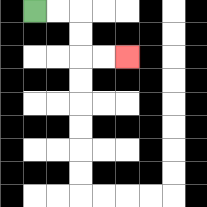{'start': '[1, 0]', 'end': '[5, 2]', 'path_directions': 'R,R,D,D,R,R', 'path_coordinates': '[[1, 0], [2, 0], [3, 0], [3, 1], [3, 2], [4, 2], [5, 2]]'}